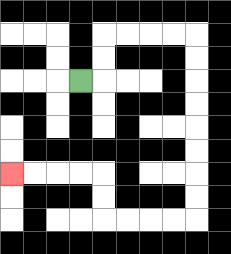{'start': '[3, 3]', 'end': '[0, 7]', 'path_directions': 'R,U,U,R,R,R,R,D,D,D,D,D,D,D,D,L,L,L,L,U,U,L,L,L,L', 'path_coordinates': '[[3, 3], [4, 3], [4, 2], [4, 1], [5, 1], [6, 1], [7, 1], [8, 1], [8, 2], [8, 3], [8, 4], [8, 5], [8, 6], [8, 7], [8, 8], [8, 9], [7, 9], [6, 9], [5, 9], [4, 9], [4, 8], [4, 7], [3, 7], [2, 7], [1, 7], [0, 7]]'}